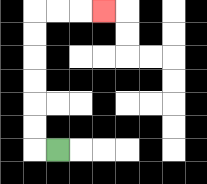{'start': '[2, 6]', 'end': '[4, 0]', 'path_directions': 'L,U,U,U,U,U,U,R,R,R', 'path_coordinates': '[[2, 6], [1, 6], [1, 5], [1, 4], [1, 3], [1, 2], [1, 1], [1, 0], [2, 0], [3, 0], [4, 0]]'}